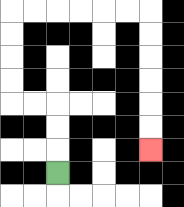{'start': '[2, 7]', 'end': '[6, 6]', 'path_directions': 'U,U,U,L,L,U,U,U,U,R,R,R,R,R,R,D,D,D,D,D,D', 'path_coordinates': '[[2, 7], [2, 6], [2, 5], [2, 4], [1, 4], [0, 4], [0, 3], [0, 2], [0, 1], [0, 0], [1, 0], [2, 0], [3, 0], [4, 0], [5, 0], [6, 0], [6, 1], [6, 2], [6, 3], [6, 4], [6, 5], [6, 6]]'}